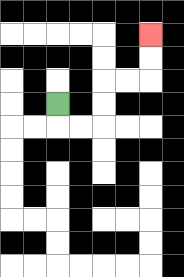{'start': '[2, 4]', 'end': '[6, 1]', 'path_directions': 'D,R,R,U,U,R,R,U,U', 'path_coordinates': '[[2, 4], [2, 5], [3, 5], [4, 5], [4, 4], [4, 3], [5, 3], [6, 3], [6, 2], [6, 1]]'}